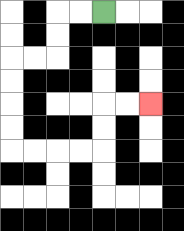{'start': '[4, 0]', 'end': '[6, 4]', 'path_directions': 'L,L,D,D,L,L,D,D,D,D,R,R,R,R,U,U,R,R', 'path_coordinates': '[[4, 0], [3, 0], [2, 0], [2, 1], [2, 2], [1, 2], [0, 2], [0, 3], [0, 4], [0, 5], [0, 6], [1, 6], [2, 6], [3, 6], [4, 6], [4, 5], [4, 4], [5, 4], [6, 4]]'}